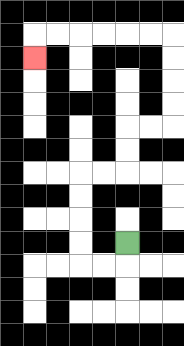{'start': '[5, 10]', 'end': '[1, 2]', 'path_directions': 'D,L,L,U,U,U,U,R,R,U,U,R,R,U,U,U,U,L,L,L,L,L,L,D', 'path_coordinates': '[[5, 10], [5, 11], [4, 11], [3, 11], [3, 10], [3, 9], [3, 8], [3, 7], [4, 7], [5, 7], [5, 6], [5, 5], [6, 5], [7, 5], [7, 4], [7, 3], [7, 2], [7, 1], [6, 1], [5, 1], [4, 1], [3, 1], [2, 1], [1, 1], [1, 2]]'}